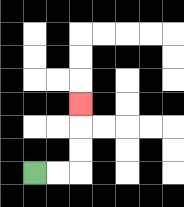{'start': '[1, 7]', 'end': '[3, 4]', 'path_directions': 'R,R,U,U,U', 'path_coordinates': '[[1, 7], [2, 7], [3, 7], [3, 6], [3, 5], [3, 4]]'}